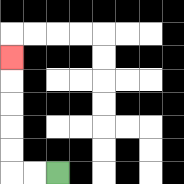{'start': '[2, 7]', 'end': '[0, 2]', 'path_directions': 'L,L,U,U,U,U,U', 'path_coordinates': '[[2, 7], [1, 7], [0, 7], [0, 6], [0, 5], [0, 4], [0, 3], [0, 2]]'}